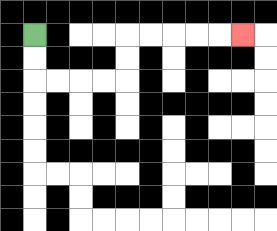{'start': '[1, 1]', 'end': '[10, 1]', 'path_directions': 'D,D,R,R,R,R,U,U,R,R,R,R,R', 'path_coordinates': '[[1, 1], [1, 2], [1, 3], [2, 3], [3, 3], [4, 3], [5, 3], [5, 2], [5, 1], [6, 1], [7, 1], [8, 1], [9, 1], [10, 1]]'}